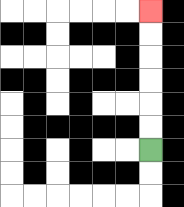{'start': '[6, 6]', 'end': '[6, 0]', 'path_directions': 'U,U,U,U,U,U', 'path_coordinates': '[[6, 6], [6, 5], [6, 4], [6, 3], [6, 2], [6, 1], [6, 0]]'}